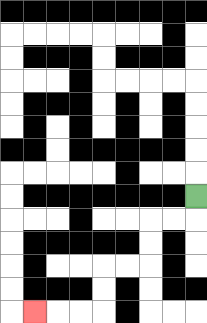{'start': '[8, 8]', 'end': '[1, 13]', 'path_directions': 'D,L,L,D,D,L,L,D,D,L,L,L', 'path_coordinates': '[[8, 8], [8, 9], [7, 9], [6, 9], [6, 10], [6, 11], [5, 11], [4, 11], [4, 12], [4, 13], [3, 13], [2, 13], [1, 13]]'}